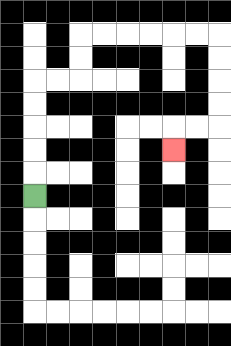{'start': '[1, 8]', 'end': '[7, 6]', 'path_directions': 'U,U,U,U,U,R,R,U,U,R,R,R,R,R,R,D,D,D,D,L,L,D', 'path_coordinates': '[[1, 8], [1, 7], [1, 6], [1, 5], [1, 4], [1, 3], [2, 3], [3, 3], [3, 2], [3, 1], [4, 1], [5, 1], [6, 1], [7, 1], [8, 1], [9, 1], [9, 2], [9, 3], [9, 4], [9, 5], [8, 5], [7, 5], [7, 6]]'}